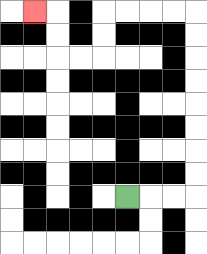{'start': '[5, 8]', 'end': '[1, 0]', 'path_directions': 'R,R,R,U,U,U,U,U,U,U,U,L,L,L,L,D,D,L,L,U,U,L', 'path_coordinates': '[[5, 8], [6, 8], [7, 8], [8, 8], [8, 7], [8, 6], [8, 5], [8, 4], [8, 3], [8, 2], [8, 1], [8, 0], [7, 0], [6, 0], [5, 0], [4, 0], [4, 1], [4, 2], [3, 2], [2, 2], [2, 1], [2, 0], [1, 0]]'}